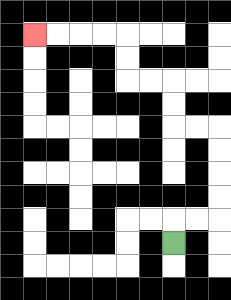{'start': '[7, 10]', 'end': '[1, 1]', 'path_directions': 'U,R,R,U,U,U,U,L,L,U,U,L,L,U,U,L,L,L,L', 'path_coordinates': '[[7, 10], [7, 9], [8, 9], [9, 9], [9, 8], [9, 7], [9, 6], [9, 5], [8, 5], [7, 5], [7, 4], [7, 3], [6, 3], [5, 3], [5, 2], [5, 1], [4, 1], [3, 1], [2, 1], [1, 1]]'}